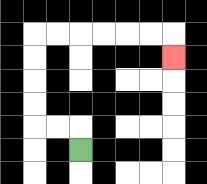{'start': '[3, 6]', 'end': '[7, 2]', 'path_directions': 'U,L,L,U,U,U,U,R,R,R,R,R,R,D', 'path_coordinates': '[[3, 6], [3, 5], [2, 5], [1, 5], [1, 4], [1, 3], [1, 2], [1, 1], [2, 1], [3, 1], [4, 1], [5, 1], [6, 1], [7, 1], [7, 2]]'}